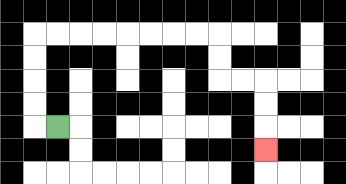{'start': '[2, 5]', 'end': '[11, 6]', 'path_directions': 'L,U,U,U,U,R,R,R,R,R,R,R,R,D,D,R,R,D,D,D', 'path_coordinates': '[[2, 5], [1, 5], [1, 4], [1, 3], [1, 2], [1, 1], [2, 1], [3, 1], [4, 1], [5, 1], [6, 1], [7, 1], [8, 1], [9, 1], [9, 2], [9, 3], [10, 3], [11, 3], [11, 4], [11, 5], [11, 6]]'}